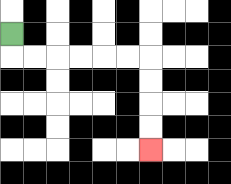{'start': '[0, 1]', 'end': '[6, 6]', 'path_directions': 'D,R,R,R,R,R,R,D,D,D,D', 'path_coordinates': '[[0, 1], [0, 2], [1, 2], [2, 2], [3, 2], [4, 2], [5, 2], [6, 2], [6, 3], [6, 4], [6, 5], [6, 6]]'}